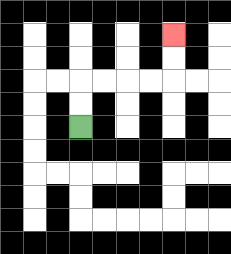{'start': '[3, 5]', 'end': '[7, 1]', 'path_directions': 'U,U,R,R,R,R,U,U', 'path_coordinates': '[[3, 5], [3, 4], [3, 3], [4, 3], [5, 3], [6, 3], [7, 3], [7, 2], [7, 1]]'}